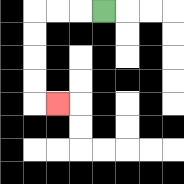{'start': '[4, 0]', 'end': '[2, 4]', 'path_directions': 'L,L,L,D,D,D,D,R', 'path_coordinates': '[[4, 0], [3, 0], [2, 0], [1, 0], [1, 1], [1, 2], [1, 3], [1, 4], [2, 4]]'}